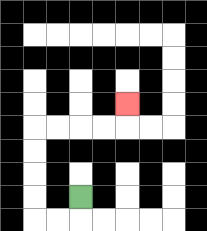{'start': '[3, 8]', 'end': '[5, 4]', 'path_directions': 'D,L,L,U,U,U,U,R,R,R,R,U', 'path_coordinates': '[[3, 8], [3, 9], [2, 9], [1, 9], [1, 8], [1, 7], [1, 6], [1, 5], [2, 5], [3, 5], [4, 5], [5, 5], [5, 4]]'}